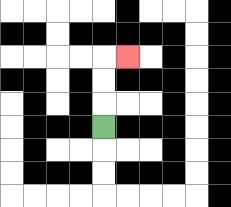{'start': '[4, 5]', 'end': '[5, 2]', 'path_directions': 'U,U,U,R', 'path_coordinates': '[[4, 5], [4, 4], [4, 3], [4, 2], [5, 2]]'}